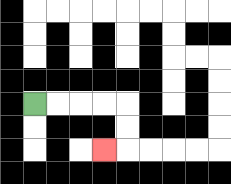{'start': '[1, 4]', 'end': '[4, 6]', 'path_directions': 'R,R,R,R,D,D,L', 'path_coordinates': '[[1, 4], [2, 4], [3, 4], [4, 4], [5, 4], [5, 5], [5, 6], [4, 6]]'}